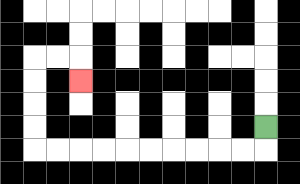{'start': '[11, 5]', 'end': '[3, 3]', 'path_directions': 'D,L,L,L,L,L,L,L,L,L,L,U,U,U,U,R,R,D', 'path_coordinates': '[[11, 5], [11, 6], [10, 6], [9, 6], [8, 6], [7, 6], [6, 6], [5, 6], [4, 6], [3, 6], [2, 6], [1, 6], [1, 5], [1, 4], [1, 3], [1, 2], [2, 2], [3, 2], [3, 3]]'}